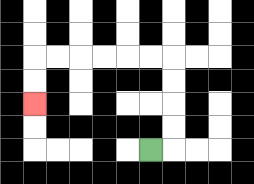{'start': '[6, 6]', 'end': '[1, 4]', 'path_directions': 'R,U,U,U,U,L,L,L,L,L,L,D,D', 'path_coordinates': '[[6, 6], [7, 6], [7, 5], [7, 4], [7, 3], [7, 2], [6, 2], [5, 2], [4, 2], [3, 2], [2, 2], [1, 2], [1, 3], [1, 4]]'}